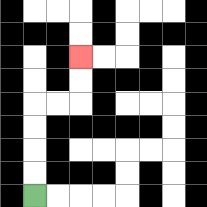{'start': '[1, 8]', 'end': '[3, 2]', 'path_directions': 'U,U,U,U,R,R,U,U', 'path_coordinates': '[[1, 8], [1, 7], [1, 6], [1, 5], [1, 4], [2, 4], [3, 4], [3, 3], [3, 2]]'}